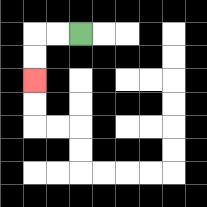{'start': '[3, 1]', 'end': '[1, 3]', 'path_directions': 'L,L,D,D', 'path_coordinates': '[[3, 1], [2, 1], [1, 1], [1, 2], [1, 3]]'}